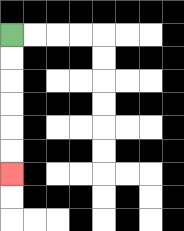{'start': '[0, 1]', 'end': '[0, 7]', 'path_directions': 'D,D,D,D,D,D', 'path_coordinates': '[[0, 1], [0, 2], [0, 3], [0, 4], [0, 5], [0, 6], [0, 7]]'}